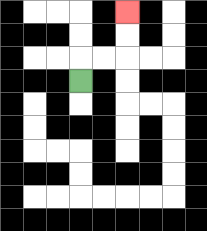{'start': '[3, 3]', 'end': '[5, 0]', 'path_directions': 'U,R,R,U,U', 'path_coordinates': '[[3, 3], [3, 2], [4, 2], [5, 2], [5, 1], [5, 0]]'}